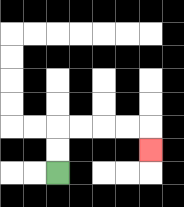{'start': '[2, 7]', 'end': '[6, 6]', 'path_directions': 'U,U,R,R,R,R,D', 'path_coordinates': '[[2, 7], [2, 6], [2, 5], [3, 5], [4, 5], [5, 5], [6, 5], [6, 6]]'}